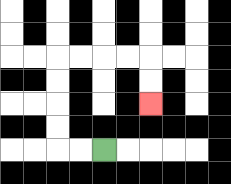{'start': '[4, 6]', 'end': '[6, 4]', 'path_directions': 'L,L,U,U,U,U,R,R,R,R,D,D', 'path_coordinates': '[[4, 6], [3, 6], [2, 6], [2, 5], [2, 4], [2, 3], [2, 2], [3, 2], [4, 2], [5, 2], [6, 2], [6, 3], [6, 4]]'}